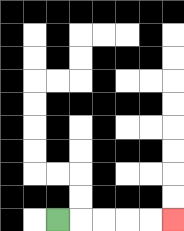{'start': '[2, 9]', 'end': '[7, 9]', 'path_directions': 'R,R,R,R,R', 'path_coordinates': '[[2, 9], [3, 9], [4, 9], [5, 9], [6, 9], [7, 9]]'}